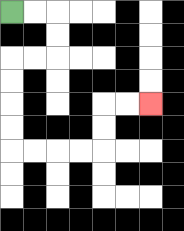{'start': '[0, 0]', 'end': '[6, 4]', 'path_directions': 'R,R,D,D,L,L,D,D,D,D,R,R,R,R,U,U,R,R', 'path_coordinates': '[[0, 0], [1, 0], [2, 0], [2, 1], [2, 2], [1, 2], [0, 2], [0, 3], [0, 4], [0, 5], [0, 6], [1, 6], [2, 6], [3, 6], [4, 6], [4, 5], [4, 4], [5, 4], [6, 4]]'}